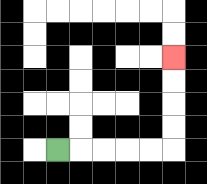{'start': '[2, 6]', 'end': '[7, 2]', 'path_directions': 'R,R,R,R,R,U,U,U,U', 'path_coordinates': '[[2, 6], [3, 6], [4, 6], [5, 6], [6, 6], [7, 6], [7, 5], [7, 4], [7, 3], [7, 2]]'}